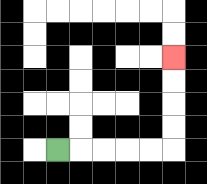{'start': '[2, 6]', 'end': '[7, 2]', 'path_directions': 'R,R,R,R,R,U,U,U,U', 'path_coordinates': '[[2, 6], [3, 6], [4, 6], [5, 6], [6, 6], [7, 6], [7, 5], [7, 4], [7, 3], [7, 2]]'}